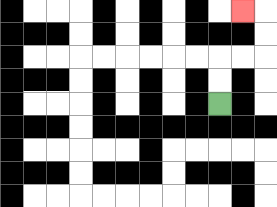{'start': '[9, 4]', 'end': '[10, 0]', 'path_directions': 'U,U,R,R,U,U,L', 'path_coordinates': '[[9, 4], [9, 3], [9, 2], [10, 2], [11, 2], [11, 1], [11, 0], [10, 0]]'}